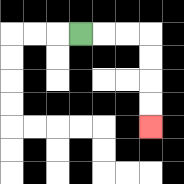{'start': '[3, 1]', 'end': '[6, 5]', 'path_directions': 'R,R,R,D,D,D,D', 'path_coordinates': '[[3, 1], [4, 1], [5, 1], [6, 1], [6, 2], [6, 3], [6, 4], [6, 5]]'}